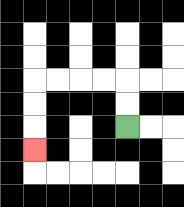{'start': '[5, 5]', 'end': '[1, 6]', 'path_directions': 'U,U,L,L,L,L,D,D,D', 'path_coordinates': '[[5, 5], [5, 4], [5, 3], [4, 3], [3, 3], [2, 3], [1, 3], [1, 4], [1, 5], [1, 6]]'}